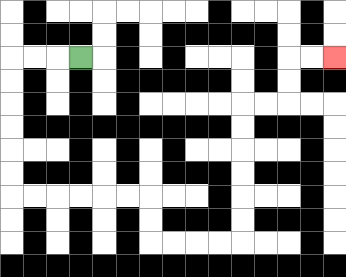{'start': '[3, 2]', 'end': '[14, 2]', 'path_directions': 'L,L,L,D,D,D,D,D,D,R,R,R,R,R,R,D,D,R,R,R,R,U,U,U,U,U,U,R,R,U,U,R,R', 'path_coordinates': '[[3, 2], [2, 2], [1, 2], [0, 2], [0, 3], [0, 4], [0, 5], [0, 6], [0, 7], [0, 8], [1, 8], [2, 8], [3, 8], [4, 8], [5, 8], [6, 8], [6, 9], [6, 10], [7, 10], [8, 10], [9, 10], [10, 10], [10, 9], [10, 8], [10, 7], [10, 6], [10, 5], [10, 4], [11, 4], [12, 4], [12, 3], [12, 2], [13, 2], [14, 2]]'}